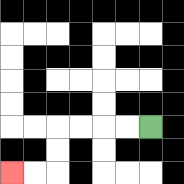{'start': '[6, 5]', 'end': '[0, 7]', 'path_directions': 'L,L,L,L,D,D,L,L', 'path_coordinates': '[[6, 5], [5, 5], [4, 5], [3, 5], [2, 5], [2, 6], [2, 7], [1, 7], [0, 7]]'}